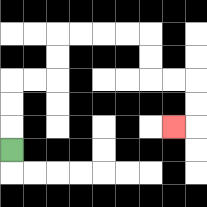{'start': '[0, 6]', 'end': '[7, 5]', 'path_directions': 'U,U,U,R,R,U,U,R,R,R,R,D,D,R,R,D,D,L', 'path_coordinates': '[[0, 6], [0, 5], [0, 4], [0, 3], [1, 3], [2, 3], [2, 2], [2, 1], [3, 1], [4, 1], [5, 1], [6, 1], [6, 2], [6, 3], [7, 3], [8, 3], [8, 4], [8, 5], [7, 5]]'}